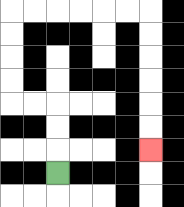{'start': '[2, 7]', 'end': '[6, 6]', 'path_directions': 'U,U,U,L,L,U,U,U,U,R,R,R,R,R,R,D,D,D,D,D,D', 'path_coordinates': '[[2, 7], [2, 6], [2, 5], [2, 4], [1, 4], [0, 4], [0, 3], [0, 2], [0, 1], [0, 0], [1, 0], [2, 0], [3, 0], [4, 0], [5, 0], [6, 0], [6, 1], [6, 2], [6, 3], [6, 4], [6, 5], [6, 6]]'}